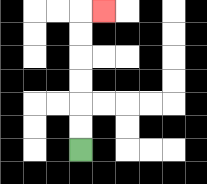{'start': '[3, 6]', 'end': '[4, 0]', 'path_directions': 'U,U,U,U,U,U,R', 'path_coordinates': '[[3, 6], [3, 5], [3, 4], [3, 3], [3, 2], [3, 1], [3, 0], [4, 0]]'}